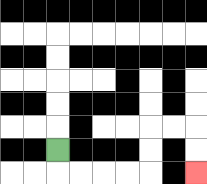{'start': '[2, 6]', 'end': '[8, 7]', 'path_directions': 'D,R,R,R,R,U,U,R,R,D,D', 'path_coordinates': '[[2, 6], [2, 7], [3, 7], [4, 7], [5, 7], [6, 7], [6, 6], [6, 5], [7, 5], [8, 5], [8, 6], [8, 7]]'}